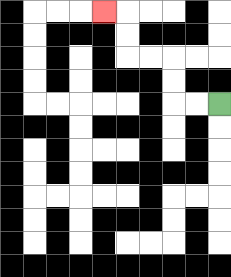{'start': '[9, 4]', 'end': '[4, 0]', 'path_directions': 'L,L,U,U,L,L,U,U,L', 'path_coordinates': '[[9, 4], [8, 4], [7, 4], [7, 3], [7, 2], [6, 2], [5, 2], [5, 1], [5, 0], [4, 0]]'}